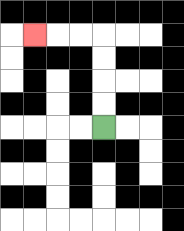{'start': '[4, 5]', 'end': '[1, 1]', 'path_directions': 'U,U,U,U,L,L,L', 'path_coordinates': '[[4, 5], [4, 4], [4, 3], [4, 2], [4, 1], [3, 1], [2, 1], [1, 1]]'}